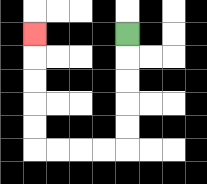{'start': '[5, 1]', 'end': '[1, 1]', 'path_directions': 'D,D,D,D,D,L,L,L,L,U,U,U,U,U', 'path_coordinates': '[[5, 1], [5, 2], [5, 3], [5, 4], [5, 5], [5, 6], [4, 6], [3, 6], [2, 6], [1, 6], [1, 5], [1, 4], [1, 3], [1, 2], [1, 1]]'}